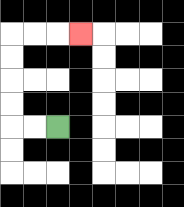{'start': '[2, 5]', 'end': '[3, 1]', 'path_directions': 'L,L,U,U,U,U,R,R,R', 'path_coordinates': '[[2, 5], [1, 5], [0, 5], [0, 4], [0, 3], [0, 2], [0, 1], [1, 1], [2, 1], [3, 1]]'}